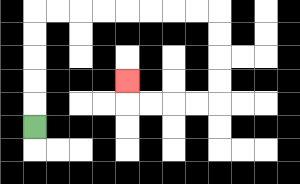{'start': '[1, 5]', 'end': '[5, 3]', 'path_directions': 'U,U,U,U,U,R,R,R,R,R,R,R,R,D,D,D,D,L,L,L,L,U', 'path_coordinates': '[[1, 5], [1, 4], [1, 3], [1, 2], [1, 1], [1, 0], [2, 0], [3, 0], [4, 0], [5, 0], [6, 0], [7, 0], [8, 0], [9, 0], [9, 1], [9, 2], [9, 3], [9, 4], [8, 4], [7, 4], [6, 4], [5, 4], [5, 3]]'}